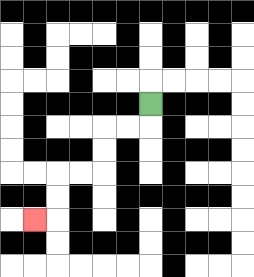{'start': '[6, 4]', 'end': '[1, 9]', 'path_directions': 'D,L,L,D,D,L,L,D,D,L', 'path_coordinates': '[[6, 4], [6, 5], [5, 5], [4, 5], [4, 6], [4, 7], [3, 7], [2, 7], [2, 8], [2, 9], [1, 9]]'}